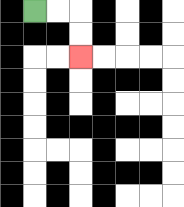{'start': '[1, 0]', 'end': '[3, 2]', 'path_directions': 'R,R,D,D', 'path_coordinates': '[[1, 0], [2, 0], [3, 0], [3, 1], [3, 2]]'}